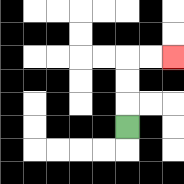{'start': '[5, 5]', 'end': '[7, 2]', 'path_directions': 'U,U,U,R,R', 'path_coordinates': '[[5, 5], [5, 4], [5, 3], [5, 2], [6, 2], [7, 2]]'}